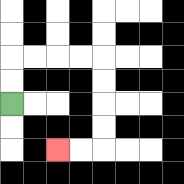{'start': '[0, 4]', 'end': '[2, 6]', 'path_directions': 'U,U,R,R,R,R,D,D,D,D,L,L', 'path_coordinates': '[[0, 4], [0, 3], [0, 2], [1, 2], [2, 2], [3, 2], [4, 2], [4, 3], [4, 4], [4, 5], [4, 6], [3, 6], [2, 6]]'}